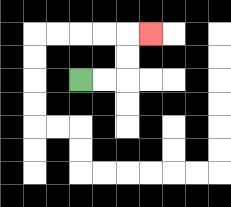{'start': '[3, 3]', 'end': '[6, 1]', 'path_directions': 'R,R,U,U,R', 'path_coordinates': '[[3, 3], [4, 3], [5, 3], [5, 2], [5, 1], [6, 1]]'}